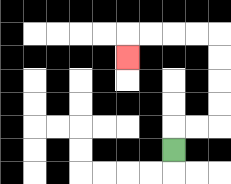{'start': '[7, 6]', 'end': '[5, 2]', 'path_directions': 'U,R,R,U,U,U,U,L,L,L,L,D', 'path_coordinates': '[[7, 6], [7, 5], [8, 5], [9, 5], [9, 4], [9, 3], [9, 2], [9, 1], [8, 1], [7, 1], [6, 1], [5, 1], [5, 2]]'}